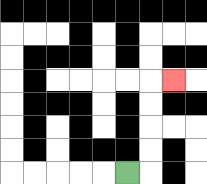{'start': '[5, 7]', 'end': '[7, 3]', 'path_directions': 'R,U,U,U,U,R', 'path_coordinates': '[[5, 7], [6, 7], [6, 6], [6, 5], [6, 4], [6, 3], [7, 3]]'}